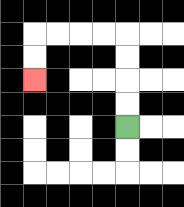{'start': '[5, 5]', 'end': '[1, 3]', 'path_directions': 'U,U,U,U,L,L,L,L,D,D', 'path_coordinates': '[[5, 5], [5, 4], [5, 3], [5, 2], [5, 1], [4, 1], [3, 1], [2, 1], [1, 1], [1, 2], [1, 3]]'}